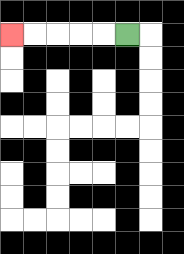{'start': '[5, 1]', 'end': '[0, 1]', 'path_directions': 'L,L,L,L,L', 'path_coordinates': '[[5, 1], [4, 1], [3, 1], [2, 1], [1, 1], [0, 1]]'}